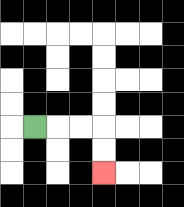{'start': '[1, 5]', 'end': '[4, 7]', 'path_directions': 'R,R,R,D,D', 'path_coordinates': '[[1, 5], [2, 5], [3, 5], [4, 5], [4, 6], [4, 7]]'}